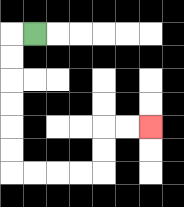{'start': '[1, 1]', 'end': '[6, 5]', 'path_directions': 'L,D,D,D,D,D,D,R,R,R,R,U,U,R,R', 'path_coordinates': '[[1, 1], [0, 1], [0, 2], [0, 3], [0, 4], [0, 5], [0, 6], [0, 7], [1, 7], [2, 7], [3, 7], [4, 7], [4, 6], [4, 5], [5, 5], [6, 5]]'}